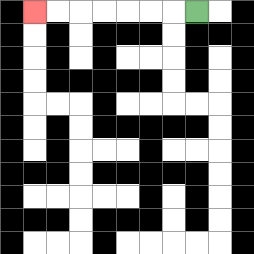{'start': '[8, 0]', 'end': '[1, 0]', 'path_directions': 'L,L,L,L,L,L,L', 'path_coordinates': '[[8, 0], [7, 0], [6, 0], [5, 0], [4, 0], [3, 0], [2, 0], [1, 0]]'}